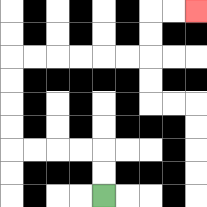{'start': '[4, 8]', 'end': '[8, 0]', 'path_directions': 'U,U,L,L,L,L,U,U,U,U,R,R,R,R,R,R,U,U,R,R', 'path_coordinates': '[[4, 8], [4, 7], [4, 6], [3, 6], [2, 6], [1, 6], [0, 6], [0, 5], [0, 4], [0, 3], [0, 2], [1, 2], [2, 2], [3, 2], [4, 2], [5, 2], [6, 2], [6, 1], [6, 0], [7, 0], [8, 0]]'}